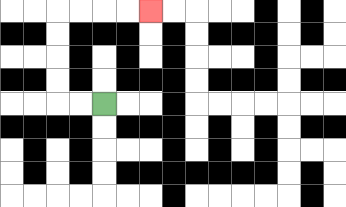{'start': '[4, 4]', 'end': '[6, 0]', 'path_directions': 'L,L,U,U,U,U,R,R,R,R', 'path_coordinates': '[[4, 4], [3, 4], [2, 4], [2, 3], [2, 2], [2, 1], [2, 0], [3, 0], [4, 0], [5, 0], [6, 0]]'}